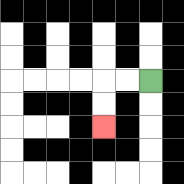{'start': '[6, 3]', 'end': '[4, 5]', 'path_directions': 'L,L,D,D', 'path_coordinates': '[[6, 3], [5, 3], [4, 3], [4, 4], [4, 5]]'}